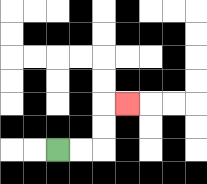{'start': '[2, 6]', 'end': '[5, 4]', 'path_directions': 'R,R,U,U,R', 'path_coordinates': '[[2, 6], [3, 6], [4, 6], [4, 5], [4, 4], [5, 4]]'}